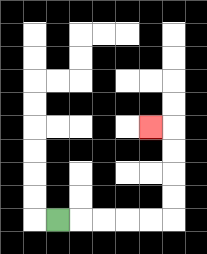{'start': '[2, 9]', 'end': '[6, 5]', 'path_directions': 'R,R,R,R,R,U,U,U,U,L', 'path_coordinates': '[[2, 9], [3, 9], [4, 9], [5, 9], [6, 9], [7, 9], [7, 8], [7, 7], [7, 6], [7, 5], [6, 5]]'}